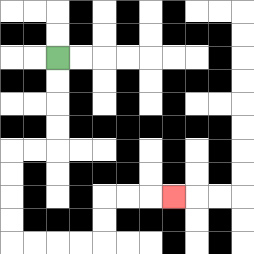{'start': '[2, 2]', 'end': '[7, 8]', 'path_directions': 'D,D,D,D,L,L,D,D,D,D,R,R,R,R,U,U,R,R,R', 'path_coordinates': '[[2, 2], [2, 3], [2, 4], [2, 5], [2, 6], [1, 6], [0, 6], [0, 7], [0, 8], [0, 9], [0, 10], [1, 10], [2, 10], [3, 10], [4, 10], [4, 9], [4, 8], [5, 8], [6, 8], [7, 8]]'}